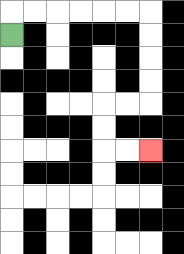{'start': '[0, 1]', 'end': '[6, 6]', 'path_directions': 'U,R,R,R,R,R,R,D,D,D,D,L,L,D,D,R,R', 'path_coordinates': '[[0, 1], [0, 0], [1, 0], [2, 0], [3, 0], [4, 0], [5, 0], [6, 0], [6, 1], [6, 2], [6, 3], [6, 4], [5, 4], [4, 4], [4, 5], [4, 6], [5, 6], [6, 6]]'}